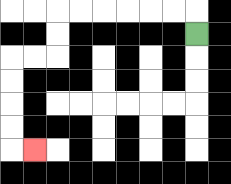{'start': '[8, 1]', 'end': '[1, 6]', 'path_directions': 'U,L,L,L,L,L,L,D,D,L,L,D,D,D,D,R', 'path_coordinates': '[[8, 1], [8, 0], [7, 0], [6, 0], [5, 0], [4, 0], [3, 0], [2, 0], [2, 1], [2, 2], [1, 2], [0, 2], [0, 3], [0, 4], [0, 5], [0, 6], [1, 6]]'}